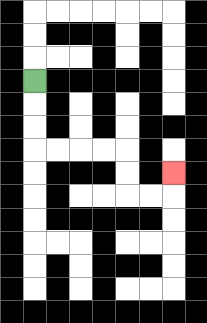{'start': '[1, 3]', 'end': '[7, 7]', 'path_directions': 'D,D,D,R,R,R,R,D,D,R,R,U', 'path_coordinates': '[[1, 3], [1, 4], [1, 5], [1, 6], [2, 6], [3, 6], [4, 6], [5, 6], [5, 7], [5, 8], [6, 8], [7, 8], [7, 7]]'}